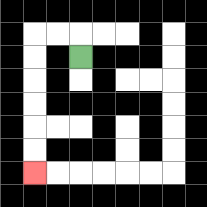{'start': '[3, 2]', 'end': '[1, 7]', 'path_directions': 'U,L,L,D,D,D,D,D,D', 'path_coordinates': '[[3, 2], [3, 1], [2, 1], [1, 1], [1, 2], [1, 3], [1, 4], [1, 5], [1, 6], [1, 7]]'}